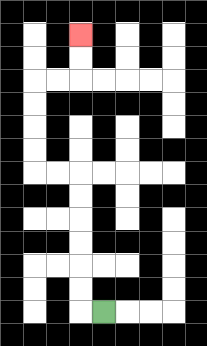{'start': '[4, 13]', 'end': '[3, 1]', 'path_directions': 'L,U,U,U,U,U,U,L,L,U,U,U,U,R,R,U,U', 'path_coordinates': '[[4, 13], [3, 13], [3, 12], [3, 11], [3, 10], [3, 9], [3, 8], [3, 7], [2, 7], [1, 7], [1, 6], [1, 5], [1, 4], [1, 3], [2, 3], [3, 3], [3, 2], [3, 1]]'}